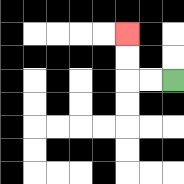{'start': '[7, 3]', 'end': '[5, 1]', 'path_directions': 'L,L,U,U', 'path_coordinates': '[[7, 3], [6, 3], [5, 3], [5, 2], [5, 1]]'}